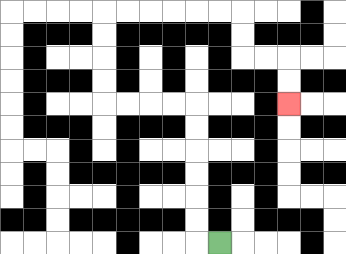{'start': '[9, 10]', 'end': '[12, 4]', 'path_directions': 'L,U,U,U,U,U,U,L,L,L,L,U,U,U,U,R,R,R,R,R,R,D,D,R,R,D,D', 'path_coordinates': '[[9, 10], [8, 10], [8, 9], [8, 8], [8, 7], [8, 6], [8, 5], [8, 4], [7, 4], [6, 4], [5, 4], [4, 4], [4, 3], [4, 2], [4, 1], [4, 0], [5, 0], [6, 0], [7, 0], [8, 0], [9, 0], [10, 0], [10, 1], [10, 2], [11, 2], [12, 2], [12, 3], [12, 4]]'}